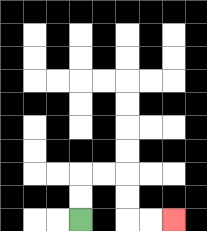{'start': '[3, 9]', 'end': '[7, 9]', 'path_directions': 'U,U,R,R,D,D,R,R', 'path_coordinates': '[[3, 9], [3, 8], [3, 7], [4, 7], [5, 7], [5, 8], [5, 9], [6, 9], [7, 9]]'}